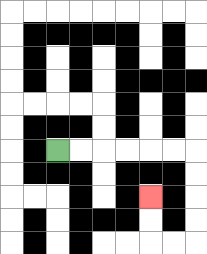{'start': '[2, 6]', 'end': '[6, 8]', 'path_directions': 'R,R,R,R,R,R,D,D,D,D,L,L,U,U', 'path_coordinates': '[[2, 6], [3, 6], [4, 6], [5, 6], [6, 6], [7, 6], [8, 6], [8, 7], [8, 8], [8, 9], [8, 10], [7, 10], [6, 10], [6, 9], [6, 8]]'}